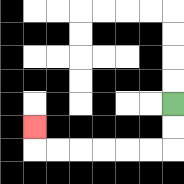{'start': '[7, 4]', 'end': '[1, 5]', 'path_directions': 'D,D,L,L,L,L,L,L,U', 'path_coordinates': '[[7, 4], [7, 5], [7, 6], [6, 6], [5, 6], [4, 6], [3, 6], [2, 6], [1, 6], [1, 5]]'}